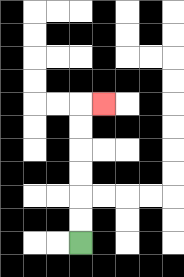{'start': '[3, 10]', 'end': '[4, 4]', 'path_directions': 'U,U,U,U,U,U,R', 'path_coordinates': '[[3, 10], [3, 9], [3, 8], [3, 7], [3, 6], [3, 5], [3, 4], [4, 4]]'}